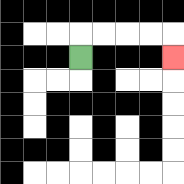{'start': '[3, 2]', 'end': '[7, 2]', 'path_directions': 'U,R,R,R,R,D', 'path_coordinates': '[[3, 2], [3, 1], [4, 1], [5, 1], [6, 1], [7, 1], [7, 2]]'}